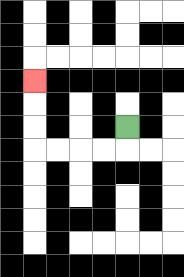{'start': '[5, 5]', 'end': '[1, 3]', 'path_directions': 'D,L,L,L,L,U,U,U', 'path_coordinates': '[[5, 5], [5, 6], [4, 6], [3, 6], [2, 6], [1, 6], [1, 5], [1, 4], [1, 3]]'}